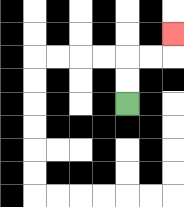{'start': '[5, 4]', 'end': '[7, 1]', 'path_directions': 'U,U,R,R,U', 'path_coordinates': '[[5, 4], [5, 3], [5, 2], [6, 2], [7, 2], [7, 1]]'}